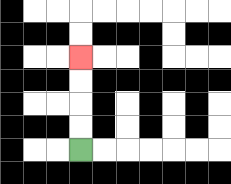{'start': '[3, 6]', 'end': '[3, 2]', 'path_directions': 'U,U,U,U', 'path_coordinates': '[[3, 6], [3, 5], [3, 4], [3, 3], [3, 2]]'}